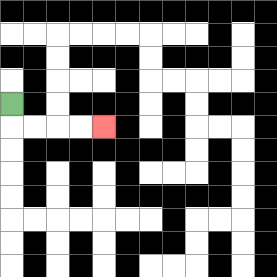{'start': '[0, 4]', 'end': '[4, 5]', 'path_directions': 'D,R,R,R,R', 'path_coordinates': '[[0, 4], [0, 5], [1, 5], [2, 5], [3, 5], [4, 5]]'}